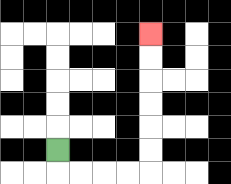{'start': '[2, 6]', 'end': '[6, 1]', 'path_directions': 'D,R,R,R,R,U,U,U,U,U,U', 'path_coordinates': '[[2, 6], [2, 7], [3, 7], [4, 7], [5, 7], [6, 7], [6, 6], [6, 5], [6, 4], [6, 3], [6, 2], [6, 1]]'}